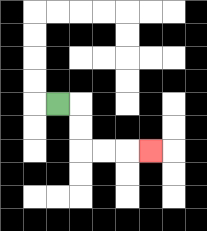{'start': '[2, 4]', 'end': '[6, 6]', 'path_directions': 'R,D,D,R,R,R', 'path_coordinates': '[[2, 4], [3, 4], [3, 5], [3, 6], [4, 6], [5, 6], [6, 6]]'}